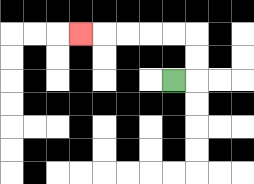{'start': '[7, 3]', 'end': '[3, 1]', 'path_directions': 'R,U,U,L,L,L,L,L', 'path_coordinates': '[[7, 3], [8, 3], [8, 2], [8, 1], [7, 1], [6, 1], [5, 1], [4, 1], [3, 1]]'}